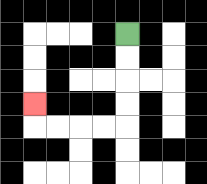{'start': '[5, 1]', 'end': '[1, 4]', 'path_directions': 'D,D,D,D,L,L,L,L,U', 'path_coordinates': '[[5, 1], [5, 2], [5, 3], [5, 4], [5, 5], [4, 5], [3, 5], [2, 5], [1, 5], [1, 4]]'}